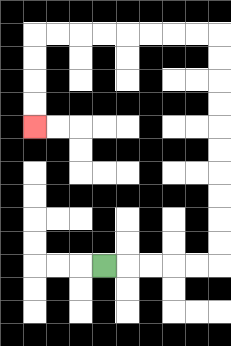{'start': '[4, 11]', 'end': '[1, 5]', 'path_directions': 'R,R,R,R,R,U,U,U,U,U,U,U,U,U,U,L,L,L,L,L,L,L,L,D,D,D,D', 'path_coordinates': '[[4, 11], [5, 11], [6, 11], [7, 11], [8, 11], [9, 11], [9, 10], [9, 9], [9, 8], [9, 7], [9, 6], [9, 5], [9, 4], [9, 3], [9, 2], [9, 1], [8, 1], [7, 1], [6, 1], [5, 1], [4, 1], [3, 1], [2, 1], [1, 1], [1, 2], [1, 3], [1, 4], [1, 5]]'}